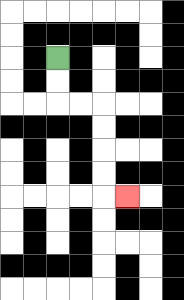{'start': '[2, 2]', 'end': '[5, 8]', 'path_directions': 'D,D,R,R,D,D,D,D,R', 'path_coordinates': '[[2, 2], [2, 3], [2, 4], [3, 4], [4, 4], [4, 5], [4, 6], [4, 7], [4, 8], [5, 8]]'}